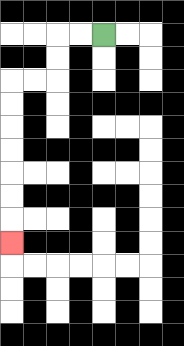{'start': '[4, 1]', 'end': '[0, 10]', 'path_directions': 'L,L,D,D,L,L,D,D,D,D,D,D,D', 'path_coordinates': '[[4, 1], [3, 1], [2, 1], [2, 2], [2, 3], [1, 3], [0, 3], [0, 4], [0, 5], [0, 6], [0, 7], [0, 8], [0, 9], [0, 10]]'}